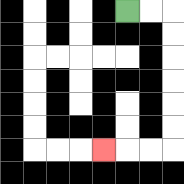{'start': '[5, 0]', 'end': '[4, 6]', 'path_directions': 'R,R,D,D,D,D,D,D,L,L,L', 'path_coordinates': '[[5, 0], [6, 0], [7, 0], [7, 1], [7, 2], [7, 3], [7, 4], [7, 5], [7, 6], [6, 6], [5, 6], [4, 6]]'}